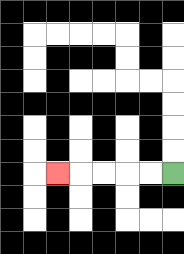{'start': '[7, 7]', 'end': '[2, 7]', 'path_directions': 'L,L,L,L,L', 'path_coordinates': '[[7, 7], [6, 7], [5, 7], [4, 7], [3, 7], [2, 7]]'}